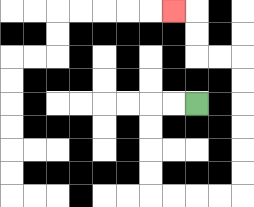{'start': '[8, 4]', 'end': '[7, 0]', 'path_directions': 'L,L,D,D,D,D,R,R,R,R,U,U,U,U,U,U,L,L,U,U,L', 'path_coordinates': '[[8, 4], [7, 4], [6, 4], [6, 5], [6, 6], [6, 7], [6, 8], [7, 8], [8, 8], [9, 8], [10, 8], [10, 7], [10, 6], [10, 5], [10, 4], [10, 3], [10, 2], [9, 2], [8, 2], [8, 1], [8, 0], [7, 0]]'}